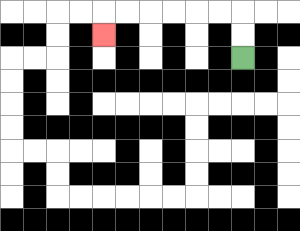{'start': '[10, 2]', 'end': '[4, 1]', 'path_directions': 'U,U,L,L,L,L,L,L,D', 'path_coordinates': '[[10, 2], [10, 1], [10, 0], [9, 0], [8, 0], [7, 0], [6, 0], [5, 0], [4, 0], [4, 1]]'}